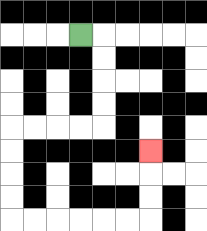{'start': '[3, 1]', 'end': '[6, 6]', 'path_directions': 'R,D,D,D,D,L,L,L,L,D,D,D,D,R,R,R,R,R,R,U,U,U', 'path_coordinates': '[[3, 1], [4, 1], [4, 2], [4, 3], [4, 4], [4, 5], [3, 5], [2, 5], [1, 5], [0, 5], [0, 6], [0, 7], [0, 8], [0, 9], [1, 9], [2, 9], [3, 9], [4, 9], [5, 9], [6, 9], [6, 8], [6, 7], [6, 6]]'}